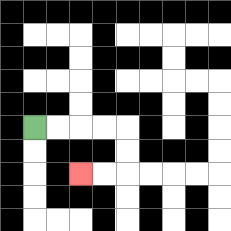{'start': '[1, 5]', 'end': '[3, 7]', 'path_directions': 'R,R,R,R,D,D,L,L', 'path_coordinates': '[[1, 5], [2, 5], [3, 5], [4, 5], [5, 5], [5, 6], [5, 7], [4, 7], [3, 7]]'}